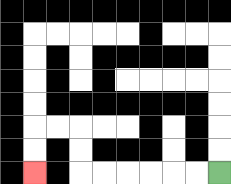{'start': '[9, 7]', 'end': '[1, 7]', 'path_directions': 'L,L,L,L,L,L,U,U,L,L,D,D', 'path_coordinates': '[[9, 7], [8, 7], [7, 7], [6, 7], [5, 7], [4, 7], [3, 7], [3, 6], [3, 5], [2, 5], [1, 5], [1, 6], [1, 7]]'}